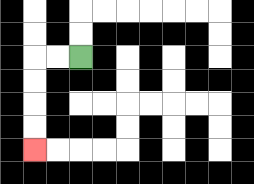{'start': '[3, 2]', 'end': '[1, 6]', 'path_directions': 'L,L,D,D,D,D', 'path_coordinates': '[[3, 2], [2, 2], [1, 2], [1, 3], [1, 4], [1, 5], [1, 6]]'}